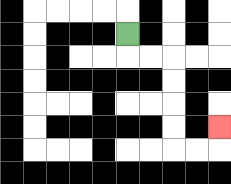{'start': '[5, 1]', 'end': '[9, 5]', 'path_directions': 'D,R,R,D,D,D,D,R,R,U', 'path_coordinates': '[[5, 1], [5, 2], [6, 2], [7, 2], [7, 3], [7, 4], [7, 5], [7, 6], [8, 6], [9, 6], [9, 5]]'}